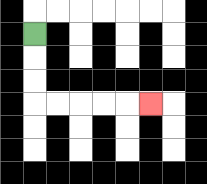{'start': '[1, 1]', 'end': '[6, 4]', 'path_directions': 'D,D,D,R,R,R,R,R', 'path_coordinates': '[[1, 1], [1, 2], [1, 3], [1, 4], [2, 4], [3, 4], [4, 4], [5, 4], [6, 4]]'}